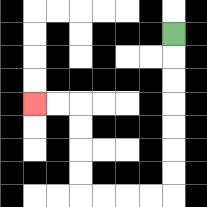{'start': '[7, 1]', 'end': '[1, 4]', 'path_directions': 'D,D,D,D,D,D,D,L,L,L,L,U,U,U,U,L,L', 'path_coordinates': '[[7, 1], [7, 2], [7, 3], [7, 4], [7, 5], [7, 6], [7, 7], [7, 8], [6, 8], [5, 8], [4, 8], [3, 8], [3, 7], [3, 6], [3, 5], [3, 4], [2, 4], [1, 4]]'}